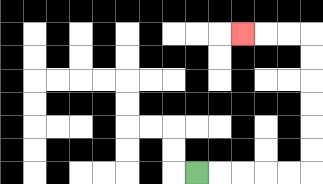{'start': '[8, 7]', 'end': '[10, 1]', 'path_directions': 'R,R,R,R,R,U,U,U,U,U,U,L,L,L', 'path_coordinates': '[[8, 7], [9, 7], [10, 7], [11, 7], [12, 7], [13, 7], [13, 6], [13, 5], [13, 4], [13, 3], [13, 2], [13, 1], [12, 1], [11, 1], [10, 1]]'}